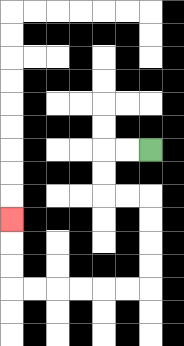{'start': '[6, 6]', 'end': '[0, 9]', 'path_directions': 'L,L,D,D,R,R,D,D,D,D,L,L,L,L,L,L,U,U,U', 'path_coordinates': '[[6, 6], [5, 6], [4, 6], [4, 7], [4, 8], [5, 8], [6, 8], [6, 9], [6, 10], [6, 11], [6, 12], [5, 12], [4, 12], [3, 12], [2, 12], [1, 12], [0, 12], [0, 11], [0, 10], [0, 9]]'}